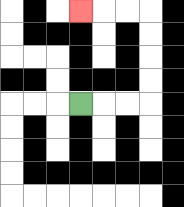{'start': '[3, 4]', 'end': '[3, 0]', 'path_directions': 'R,R,R,U,U,U,U,L,L,L', 'path_coordinates': '[[3, 4], [4, 4], [5, 4], [6, 4], [6, 3], [6, 2], [6, 1], [6, 0], [5, 0], [4, 0], [3, 0]]'}